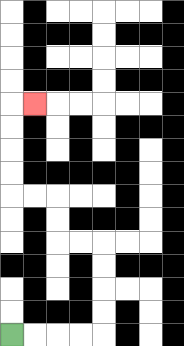{'start': '[0, 14]', 'end': '[1, 4]', 'path_directions': 'R,R,R,R,U,U,U,U,L,L,U,U,L,L,U,U,U,U,R', 'path_coordinates': '[[0, 14], [1, 14], [2, 14], [3, 14], [4, 14], [4, 13], [4, 12], [4, 11], [4, 10], [3, 10], [2, 10], [2, 9], [2, 8], [1, 8], [0, 8], [0, 7], [0, 6], [0, 5], [0, 4], [1, 4]]'}